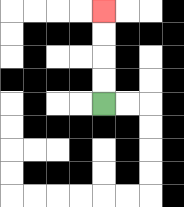{'start': '[4, 4]', 'end': '[4, 0]', 'path_directions': 'U,U,U,U', 'path_coordinates': '[[4, 4], [4, 3], [4, 2], [4, 1], [4, 0]]'}